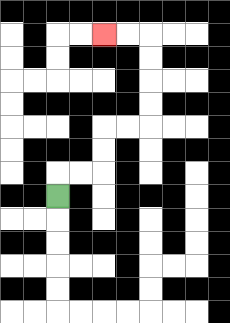{'start': '[2, 8]', 'end': '[4, 1]', 'path_directions': 'U,R,R,U,U,R,R,U,U,U,U,L,L', 'path_coordinates': '[[2, 8], [2, 7], [3, 7], [4, 7], [4, 6], [4, 5], [5, 5], [6, 5], [6, 4], [6, 3], [6, 2], [6, 1], [5, 1], [4, 1]]'}